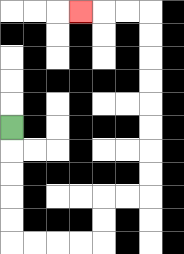{'start': '[0, 5]', 'end': '[3, 0]', 'path_directions': 'D,D,D,D,D,R,R,R,R,U,U,R,R,U,U,U,U,U,U,U,U,L,L,L', 'path_coordinates': '[[0, 5], [0, 6], [0, 7], [0, 8], [0, 9], [0, 10], [1, 10], [2, 10], [3, 10], [4, 10], [4, 9], [4, 8], [5, 8], [6, 8], [6, 7], [6, 6], [6, 5], [6, 4], [6, 3], [6, 2], [6, 1], [6, 0], [5, 0], [4, 0], [3, 0]]'}